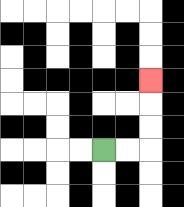{'start': '[4, 6]', 'end': '[6, 3]', 'path_directions': 'R,R,U,U,U', 'path_coordinates': '[[4, 6], [5, 6], [6, 6], [6, 5], [6, 4], [6, 3]]'}